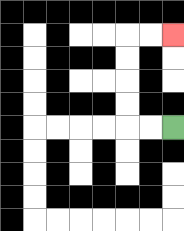{'start': '[7, 5]', 'end': '[7, 1]', 'path_directions': 'L,L,U,U,U,U,R,R', 'path_coordinates': '[[7, 5], [6, 5], [5, 5], [5, 4], [5, 3], [5, 2], [5, 1], [6, 1], [7, 1]]'}